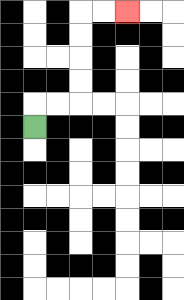{'start': '[1, 5]', 'end': '[5, 0]', 'path_directions': 'U,R,R,U,U,U,U,R,R', 'path_coordinates': '[[1, 5], [1, 4], [2, 4], [3, 4], [3, 3], [3, 2], [3, 1], [3, 0], [4, 0], [5, 0]]'}